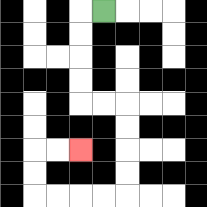{'start': '[4, 0]', 'end': '[3, 6]', 'path_directions': 'L,D,D,D,D,R,R,D,D,D,D,L,L,L,L,U,U,R,R', 'path_coordinates': '[[4, 0], [3, 0], [3, 1], [3, 2], [3, 3], [3, 4], [4, 4], [5, 4], [5, 5], [5, 6], [5, 7], [5, 8], [4, 8], [3, 8], [2, 8], [1, 8], [1, 7], [1, 6], [2, 6], [3, 6]]'}